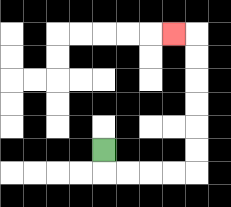{'start': '[4, 6]', 'end': '[7, 1]', 'path_directions': 'D,R,R,R,R,U,U,U,U,U,U,L', 'path_coordinates': '[[4, 6], [4, 7], [5, 7], [6, 7], [7, 7], [8, 7], [8, 6], [8, 5], [8, 4], [8, 3], [8, 2], [8, 1], [7, 1]]'}